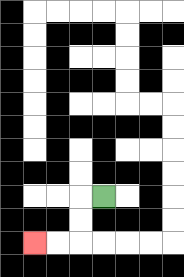{'start': '[4, 8]', 'end': '[1, 10]', 'path_directions': 'L,D,D,L,L', 'path_coordinates': '[[4, 8], [3, 8], [3, 9], [3, 10], [2, 10], [1, 10]]'}